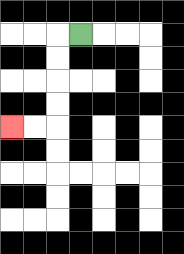{'start': '[3, 1]', 'end': '[0, 5]', 'path_directions': 'L,D,D,D,D,L,L', 'path_coordinates': '[[3, 1], [2, 1], [2, 2], [2, 3], [2, 4], [2, 5], [1, 5], [0, 5]]'}